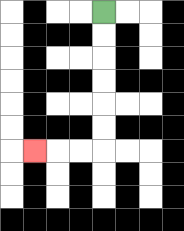{'start': '[4, 0]', 'end': '[1, 6]', 'path_directions': 'D,D,D,D,D,D,L,L,L', 'path_coordinates': '[[4, 0], [4, 1], [4, 2], [4, 3], [4, 4], [4, 5], [4, 6], [3, 6], [2, 6], [1, 6]]'}